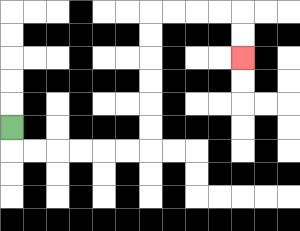{'start': '[0, 5]', 'end': '[10, 2]', 'path_directions': 'D,R,R,R,R,R,R,U,U,U,U,U,U,R,R,R,R,D,D', 'path_coordinates': '[[0, 5], [0, 6], [1, 6], [2, 6], [3, 6], [4, 6], [5, 6], [6, 6], [6, 5], [6, 4], [6, 3], [6, 2], [6, 1], [6, 0], [7, 0], [8, 0], [9, 0], [10, 0], [10, 1], [10, 2]]'}